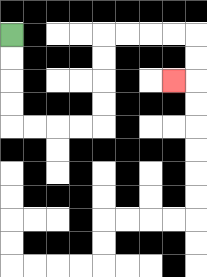{'start': '[0, 1]', 'end': '[7, 3]', 'path_directions': 'D,D,D,D,R,R,R,R,U,U,U,U,R,R,R,R,D,D,L', 'path_coordinates': '[[0, 1], [0, 2], [0, 3], [0, 4], [0, 5], [1, 5], [2, 5], [3, 5], [4, 5], [4, 4], [4, 3], [4, 2], [4, 1], [5, 1], [6, 1], [7, 1], [8, 1], [8, 2], [8, 3], [7, 3]]'}